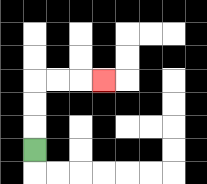{'start': '[1, 6]', 'end': '[4, 3]', 'path_directions': 'U,U,U,R,R,R', 'path_coordinates': '[[1, 6], [1, 5], [1, 4], [1, 3], [2, 3], [3, 3], [4, 3]]'}